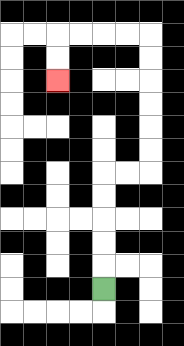{'start': '[4, 12]', 'end': '[2, 3]', 'path_directions': 'U,U,U,U,U,R,R,U,U,U,U,U,U,L,L,L,L,D,D', 'path_coordinates': '[[4, 12], [4, 11], [4, 10], [4, 9], [4, 8], [4, 7], [5, 7], [6, 7], [6, 6], [6, 5], [6, 4], [6, 3], [6, 2], [6, 1], [5, 1], [4, 1], [3, 1], [2, 1], [2, 2], [2, 3]]'}